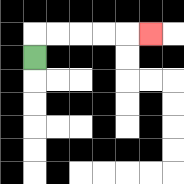{'start': '[1, 2]', 'end': '[6, 1]', 'path_directions': 'U,R,R,R,R,R', 'path_coordinates': '[[1, 2], [1, 1], [2, 1], [3, 1], [4, 1], [5, 1], [6, 1]]'}